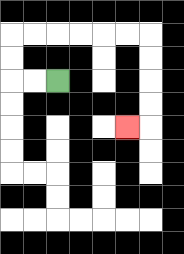{'start': '[2, 3]', 'end': '[5, 5]', 'path_directions': 'L,L,U,U,R,R,R,R,R,R,D,D,D,D,L', 'path_coordinates': '[[2, 3], [1, 3], [0, 3], [0, 2], [0, 1], [1, 1], [2, 1], [3, 1], [4, 1], [5, 1], [6, 1], [6, 2], [6, 3], [6, 4], [6, 5], [5, 5]]'}